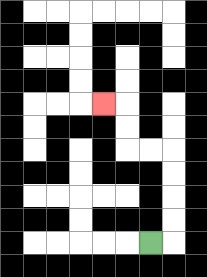{'start': '[6, 10]', 'end': '[4, 4]', 'path_directions': 'R,U,U,U,U,L,L,U,U,L', 'path_coordinates': '[[6, 10], [7, 10], [7, 9], [7, 8], [7, 7], [7, 6], [6, 6], [5, 6], [5, 5], [5, 4], [4, 4]]'}